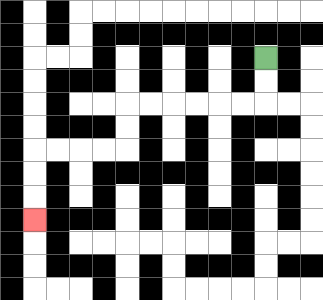{'start': '[11, 2]', 'end': '[1, 9]', 'path_directions': 'D,D,L,L,L,L,L,L,D,D,L,L,L,L,D,D,D', 'path_coordinates': '[[11, 2], [11, 3], [11, 4], [10, 4], [9, 4], [8, 4], [7, 4], [6, 4], [5, 4], [5, 5], [5, 6], [4, 6], [3, 6], [2, 6], [1, 6], [1, 7], [1, 8], [1, 9]]'}